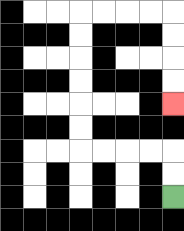{'start': '[7, 8]', 'end': '[7, 4]', 'path_directions': 'U,U,L,L,L,L,U,U,U,U,U,U,R,R,R,R,D,D,D,D', 'path_coordinates': '[[7, 8], [7, 7], [7, 6], [6, 6], [5, 6], [4, 6], [3, 6], [3, 5], [3, 4], [3, 3], [3, 2], [3, 1], [3, 0], [4, 0], [5, 0], [6, 0], [7, 0], [7, 1], [7, 2], [7, 3], [7, 4]]'}